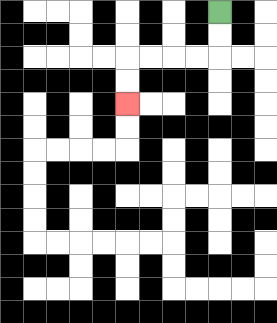{'start': '[9, 0]', 'end': '[5, 4]', 'path_directions': 'D,D,L,L,L,L,D,D', 'path_coordinates': '[[9, 0], [9, 1], [9, 2], [8, 2], [7, 2], [6, 2], [5, 2], [5, 3], [5, 4]]'}